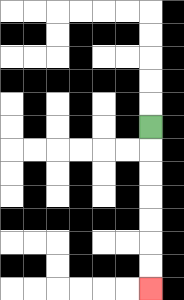{'start': '[6, 5]', 'end': '[6, 12]', 'path_directions': 'D,D,D,D,D,D,D', 'path_coordinates': '[[6, 5], [6, 6], [6, 7], [6, 8], [6, 9], [6, 10], [6, 11], [6, 12]]'}